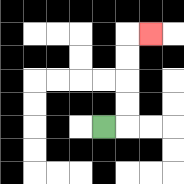{'start': '[4, 5]', 'end': '[6, 1]', 'path_directions': 'R,U,U,U,U,R', 'path_coordinates': '[[4, 5], [5, 5], [5, 4], [5, 3], [5, 2], [5, 1], [6, 1]]'}